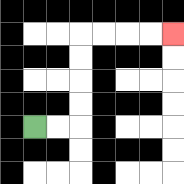{'start': '[1, 5]', 'end': '[7, 1]', 'path_directions': 'R,R,U,U,U,U,R,R,R,R', 'path_coordinates': '[[1, 5], [2, 5], [3, 5], [3, 4], [3, 3], [3, 2], [3, 1], [4, 1], [5, 1], [6, 1], [7, 1]]'}